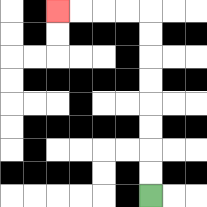{'start': '[6, 8]', 'end': '[2, 0]', 'path_directions': 'U,U,U,U,U,U,U,U,L,L,L,L', 'path_coordinates': '[[6, 8], [6, 7], [6, 6], [6, 5], [6, 4], [6, 3], [6, 2], [6, 1], [6, 0], [5, 0], [4, 0], [3, 0], [2, 0]]'}